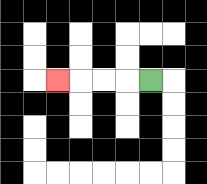{'start': '[6, 3]', 'end': '[2, 3]', 'path_directions': 'L,L,L,L', 'path_coordinates': '[[6, 3], [5, 3], [4, 3], [3, 3], [2, 3]]'}